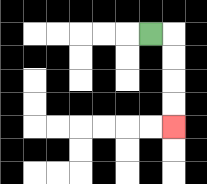{'start': '[6, 1]', 'end': '[7, 5]', 'path_directions': 'R,D,D,D,D', 'path_coordinates': '[[6, 1], [7, 1], [7, 2], [7, 3], [7, 4], [7, 5]]'}